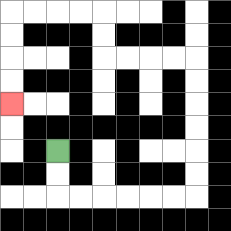{'start': '[2, 6]', 'end': '[0, 4]', 'path_directions': 'D,D,R,R,R,R,R,R,U,U,U,U,U,U,L,L,L,L,U,U,L,L,L,L,D,D,D,D', 'path_coordinates': '[[2, 6], [2, 7], [2, 8], [3, 8], [4, 8], [5, 8], [6, 8], [7, 8], [8, 8], [8, 7], [8, 6], [8, 5], [8, 4], [8, 3], [8, 2], [7, 2], [6, 2], [5, 2], [4, 2], [4, 1], [4, 0], [3, 0], [2, 0], [1, 0], [0, 0], [0, 1], [0, 2], [0, 3], [0, 4]]'}